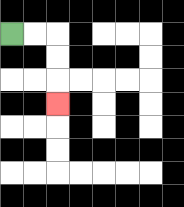{'start': '[0, 1]', 'end': '[2, 4]', 'path_directions': 'R,R,D,D,D', 'path_coordinates': '[[0, 1], [1, 1], [2, 1], [2, 2], [2, 3], [2, 4]]'}